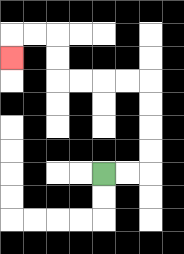{'start': '[4, 7]', 'end': '[0, 2]', 'path_directions': 'R,R,U,U,U,U,L,L,L,L,U,U,L,L,D', 'path_coordinates': '[[4, 7], [5, 7], [6, 7], [6, 6], [6, 5], [6, 4], [6, 3], [5, 3], [4, 3], [3, 3], [2, 3], [2, 2], [2, 1], [1, 1], [0, 1], [0, 2]]'}